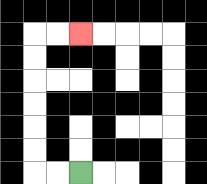{'start': '[3, 7]', 'end': '[3, 1]', 'path_directions': 'L,L,U,U,U,U,U,U,R,R', 'path_coordinates': '[[3, 7], [2, 7], [1, 7], [1, 6], [1, 5], [1, 4], [1, 3], [1, 2], [1, 1], [2, 1], [3, 1]]'}